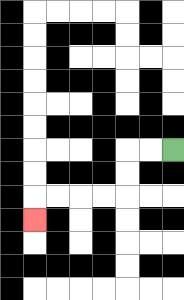{'start': '[7, 6]', 'end': '[1, 9]', 'path_directions': 'L,L,D,D,L,L,L,L,D', 'path_coordinates': '[[7, 6], [6, 6], [5, 6], [5, 7], [5, 8], [4, 8], [3, 8], [2, 8], [1, 8], [1, 9]]'}